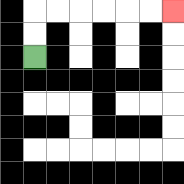{'start': '[1, 2]', 'end': '[7, 0]', 'path_directions': 'U,U,R,R,R,R,R,R', 'path_coordinates': '[[1, 2], [1, 1], [1, 0], [2, 0], [3, 0], [4, 0], [5, 0], [6, 0], [7, 0]]'}